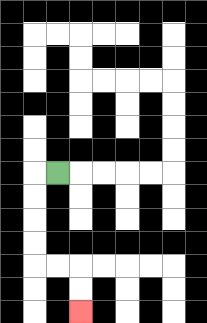{'start': '[2, 7]', 'end': '[3, 13]', 'path_directions': 'L,D,D,D,D,R,R,D,D', 'path_coordinates': '[[2, 7], [1, 7], [1, 8], [1, 9], [1, 10], [1, 11], [2, 11], [3, 11], [3, 12], [3, 13]]'}